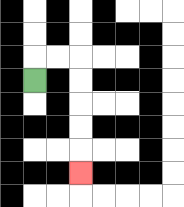{'start': '[1, 3]', 'end': '[3, 7]', 'path_directions': 'U,R,R,D,D,D,D,D', 'path_coordinates': '[[1, 3], [1, 2], [2, 2], [3, 2], [3, 3], [3, 4], [3, 5], [3, 6], [3, 7]]'}